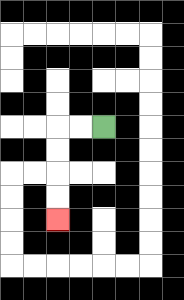{'start': '[4, 5]', 'end': '[2, 9]', 'path_directions': 'L,L,D,D,D,D', 'path_coordinates': '[[4, 5], [3, 5], [2, 5], [2, 6], [2, 7], [2, 8], [2, 9]]'}